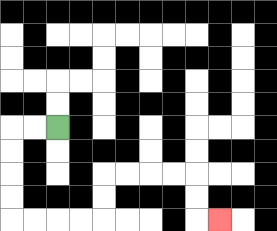{'start': '[2, 5]', 'end': '[9, 9]', 'path_directions': 'L,L,D,D,D,D,R,R,R,R,U,U,R,R,R,R,D,D,R', 'path_coordinates': '[[2, 5], [1, 5], [0, 5], [0, 6], [0, 7], [0, 8], [0, 9], [1, 9], [2, 9], [3, 9], [4, 9], [4, 8], [4, 7], [5, 7], [6, 7], [7, 7], [8, 7], [8, 8], [8, 9], [9, 9]]'}